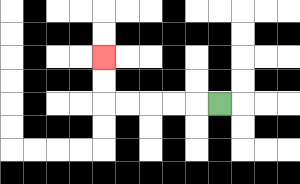{'start': '[9, 4]', 'end': '[4, 2]', 'path_directions': 'L,L,L,L,L,U,U', 'path_coordinates': '[[9, 4], [8, 4], [7, 4], [6, 4], [5, 4], [4, 4], [4, 3], [4, 2]]'}